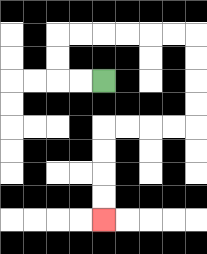{'start': '[4, 3]', 'end': '[4, 9]', 'path_directions': 'L,L,U,U,R,R,R,R,R,R,D,D,D,D,L,L,L,L,D,D,D,D', 'path_coordinates': '[[4, 3], [3, 3], [2, 3], [2, 2], [2, 1], [3, 1], [4, 1], [5, 1], [6, 1], [7, 1], [8, 1], [8, 2], [8, 3], [8, 4], [8, 5], [7, 5], [6, 5], [5, 5], [4, 5], [4, 6], [4, 7], [4, 8], [4, 9]]'}